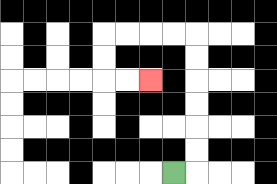{'start': '[7, 7]', 'end': '[6, 3]', 'path_directions': 'R,U,U,U,U,U,U,L,L,L,L,D,D,R,R', 'path_coordinates': '[[7, 7], [8, 7], [8, 6], [8, 5], [8, 4], [8, 3], [8, 2], [8, 1], [7, 1], [6, 1], [5, 1], [4, 1], [4, 2], [4, 3], [5, 3], [6, 3]]'}